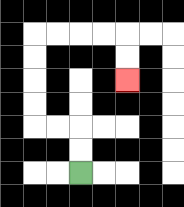{'start': '[3, 7]', 'end': '[5, 3]', 'path_directions': 'U,U,L,L,U,U,U,U,R,R,R,R,D,D', 'path_coordinates': '[[3, 7], [3, 6], [3, 5], [2, 5], [1, 5], [1, 4], [1, 3], [1, 2], [1, 1], [2, 1], [3, 1], [4, 1], [5, 1], [5, 2], [5, 3]]'}